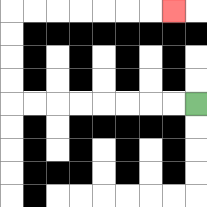{'start': '[8, 4]', 'end': '[7, 0]', 'path_directions': 'L,L,L,L,L,L,L,L,U,U,U,U,R,R,R,R,R,R,R', 'path_coordinates': '[[8, 4], [7, 4], [6, 4], [5, 4], [4, 4], [3, 4], [2, 4], [1, 4], [0, 4], [0, 3], [0, 2], [0, 1], [0, 0], [1, 0], [2, 0], [3, 0], [4, 0], [5, 0], [6, 0], [7, 0]]'}